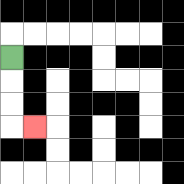{'start': '[0, 2]', 'end': '[1, 5]', 'path_directions': 'D,D,D,R', 'path_coordinates': '[[0, 2], [0, 3], [0, 4], [0, 5], [1, 5]]'}